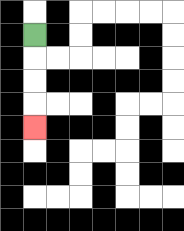{'start': '[1, 1]', 'end': '[1, 5]', 'path_directions': 'D,D,D,D', 'path_coordinates': '[[1, 1], [1, 2], [1, 3], [1, 4], [1, 5]]'}